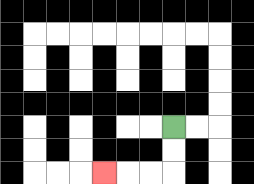{'start': '[7, 5]', 'end': '[4, 7]', 'path_directions': 'D,D,L,L,L', 'path_coordinates': '[[7, 5], [7, 6], [7, 7], [6, 7], [5, 7], [4, 7]]'}